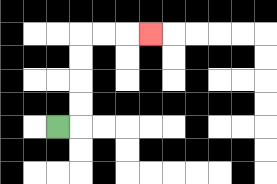{'start': '[2, 5]', 'end': '[6, 1]', 'path_directions': 'R,U,U,U,U,R,R,R', 'path_coordinates': '[[2, 5], [3, 5], [3, 4], [3, 3], [3, 2], [3, 1], [4, 1], [5, 1], [6, 1]]'}